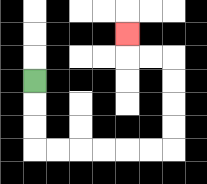{'start': '[1, 3]', 'end': '[5, 1]', 'path_directions': 'D,D,D,R,R,R,R,R,R,U,U,U,U,L,L,U', 'path_coordinates': '[[1, 3], [1, 4], [1, 5], [1, 6], [2, 6], [3, 6], [4, 6], [5, 6], [6, 6], [7, 6], [7, 5], [7, 4], [7, 3], [7, 2], [6, 2], [5, 2], [5, 1]]'}